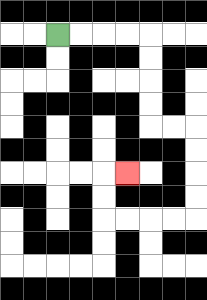{'start': '[2, 1]', 'end': '[5, 7]', 'path_directions': 'R,R,R,R,D,D,D,D,R,R,D,D,D,D,L,L,L,L,U,U,R', 'path_coordinates': '[[2, 1], [3, 1], [4, 1], [5, 1], [6, 1], [6, 2], [6, 3], [6, 4], [6, 5], [7, 5], [8, 5], [8, 6], [8, 7], [8, 8], [8, 9], [7, 9], [6, 9], [5, 9], [4, 9], [4, 8], [4, 7], [5, 7]]'}